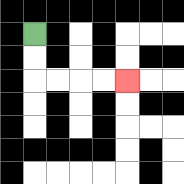{'start': '[1, 1]', 'end': '[5, 3]', 'path_directions': 'D,D,R,R,R,R', 'path_coordinates': '[[1, 1], [1, 2], [1, 3], [2, 3], [3, 3], [4, 3], [5, 3]]'}